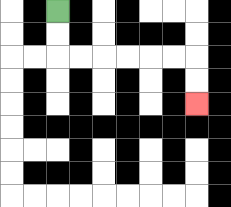{'start': '[2, 0]', 'end': '[8, 4]', 'path_directions': 'D,D,R,R,R,R,R,R,D,D', 'path_coordinates': '[[2, 0], [2, 1], [2, 2], [3, 2], [4, 2], [5, 2], [6, 2], [7, 2], [8, 2], [8, 3], [8, 4]]'}